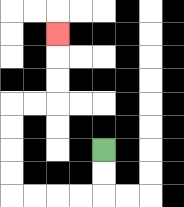{'start': '[4, 6]', 'end': '[2, 1]', 'path_directions': 'D,D,L,L,L,L,U,U,U,U,R,R,U,U,U', 'path_coordinates': '[[4, 6], [4, 7], [4, 8], [3, 8], [2, 8], [1, 8], [0, 8], [0, 7], [0, 6], [0, 5], [0, 4], [1, 4], [2, 4], [2, 3], [2, 2], [2, 1]]'}